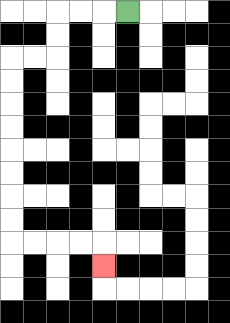{'start': '[5, 0]', 'end': '[4, 11]', 'path_directions': 'L,L,L,D,D,L,L,D,D,D,D,D,D,D,D,R,R,R,R,D', 'path_coordinates': '[[5, 0], [4, 0], [3, 0], [2, 0], [2, 1], [2, 2], [1, 2], [0, 2], [0, 3], [0, 4], [0, 5], [0, 6], [0, 7], [0, 8], [0, 9], [0, 10], [1, 10], [2, 10], [3, 10], [4, 10], [4, 11]]'}